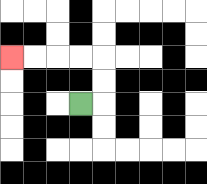{'start': '[3, 4]', 'end': '[0, 2]', 'path_directions': 'R,U,U,L,L,L,L', 'path_coordinates': '[[3, 4], [4, 4], [4, 3], [4, 2], [3, 2], [2, 2], [1, 2], [0, 2]]'}